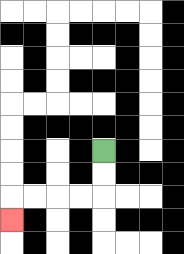{'start': '[4, 6]', 'end': '[0, 9]', 'path_directions': 'D,D,L,L,L,L,D', 'path_coordinates': '[[4, 6], [4, 7], [4, 8], [3, 8], [2, 8], [1, 8], [0, 8], [0, 9]]'}